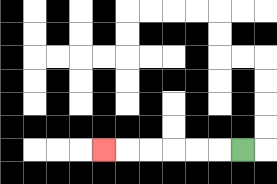{'start': '[10, 6]', 'end': '[4, 6]', 'path_directions': 'L,L,L,L,L,L', 'path_coordinates': '[[10, 6], [9, 6], [8, 6], [7, 6], [6, 6], [5, 6], [4, 6]]'}